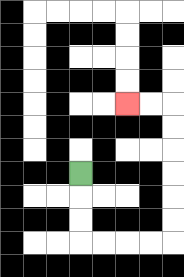{'start': '[3, 7]', 'end': '[5, 4]', 'path_directions': 'D,D,D,R,R,R,R,U,U,U,U,U,U,L,L', 'path_coordinates': '[[3, 7], [3, 8], [3, 9], [3, 10], [4, 10], [5, 10], [6, 10], [7, 10], [7, 9], [7, 8], [7, 7], [7, 6], [7, 5], [7, 4], [6, 4], [5, 4]]'}